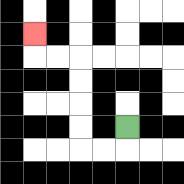{'start': '[5, 5]', 'end': '[1, 1]', 'path_directions': 'D,L,L,U,U,U,U,L,L,U', 'path_coordinates': '[[5, 5], [5, 6], [4, 6], [3, 6], [3, 5], [3, 4], [3, 3], [3, 2], [2, 2], [1, 2], [1, 1]]'}